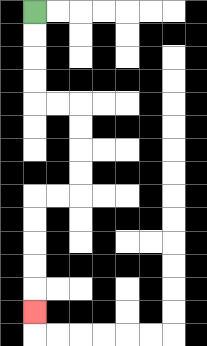{'start': '[1, 0]', 'end': '[1, 13]', 'path_directions': 'D,D,D,D,R,R,D,D,D,D,L,L,D,D,D,D,D', 'path_coordinates': '[[1, 0], [1, 1], [1, 2], [1, 3], [1, 4], [2, 4], [3, 4], [3, 5], [3, 6], [3, 7], [3, 8], [2, 8], [1, 8], [1, 9], [1, 10], [1, 11], [1, 12], [1, 13]]'}